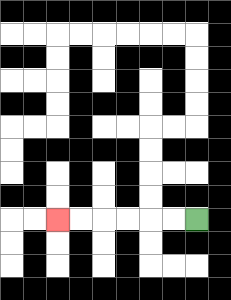{'start': '[8, 9]', 'end': '[2, 9]', 'path_directions': 'L,L,L,L,L,L', 'path_coordinates': '[[8, 9], [7, 9], [6, 9], [5, 9], [4, 9], [3, 9], [2, 9]]'}